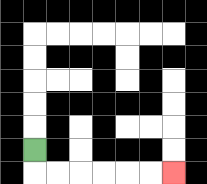{'start': '[1, 6]', 'end': '[7, 7]', 'path_directions': 'D,R,R,R,R,R,R', 'path_coordinates': '[[1, 6], [1, 7], [2, 7], [3, 7], [4, 7], [5, 7], [6, 7], [7, 7]]'}